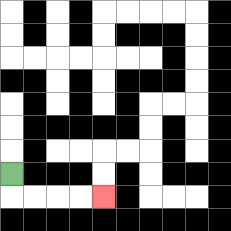{'start': '[0, 7]', 'end': '[4, 8]', 'path_directions': 'D,R,R,R,R', 'path_coordinates': '[[0, 7], [0, 8], [1, 8], [2, 8], [3, 8], [4, 8]]'}